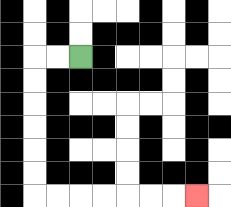{'start': '[3, 2]', 'end': '[8, 8]', 'path_directions': 'L,L,D,D,D,D,D,D,R,R,R,R,R,R,R', 'path_coordinates': '[[3, 2], [2, 2], [1, 2], [1, 3], [1, 4], [1, 5], [1, 6], [1, 7], [1, 8], [2, 8], [3, 8], [4, 8], [5, 8], [6, 8], [7, 8], [8, 8]]'}